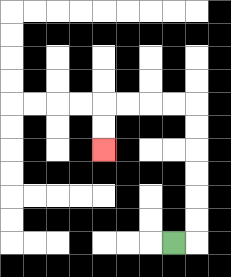{'start': '[7, 10]', 'end': '[4, 6]', 'path_directions': 'R,U,U,U,U,U,U,L,L,L,L,D,D', 'path_coordinates': '[[7, 10], [8, 10], [8, 9], [8, 8], [8, 7], [8, 6], [8, 5], [8, 4], [7, 4], [6, 4], [5, 4], [4, 4], [4, 5], [4, 6]]'}